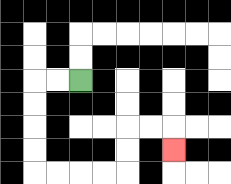{'start': '[3, 3]', 'end': '[7, 6]', 'path_directions': 'L,L,D,D,D,D,R,R,R,R,U,U,R,R,D', 'path_coordinates': '[[3, 3], [2, 3], [1, 3], [1, 4], [1, 5], [1, 6], [1, 7], [2, 7], [3, 7], [4, 7], [5, 7], [5, 6], [5, 5], [6, 5], [7, 5], [7, 6]]'}